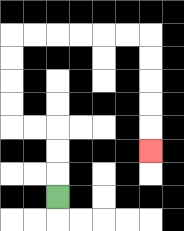{'start': '[2, 8]', 'end': '[6, 6]', 'path_directions': 'U,U,U,L,L,U,U,U,U,R,R,R,R,R,R,D,D,D,D,D', 'path_coordinates': '[[2, 8], [2, 7], [2, 6], [2, 5], [1, 5], [0, 5], [0, 4], [0, 3], [0, 2], [0, 1], [1, 1], [2, 1], [3, 1], [4, 1], [5, 1], [6, 1], [6, 2], [6, 3], [6, 4], [6, 5], [6, 6]]'}